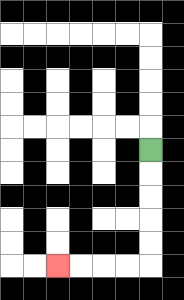{'start': '[6, 6]', 'end': '[2, 11]', 'path_directions': 'D,D,D,D,D,L,L,L,L', 'path_coordinates': '[[6, 6], [6, 7], [6, 8], [6, 9], [6, 10], [6, 11], [5, 11], [4, 11], [3, 11], [2, 11]]'}